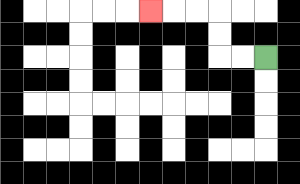{'start': '[11, 2]', 'end': '[6, 0]', 'path_directions': 'L,L,U,U,L,L,L', 'path_coordinates': '[[11, 2], [10, 2], [9, 2], [9, 1], [9, 0], [8, 0], [7, 0], [6, 0]]'}